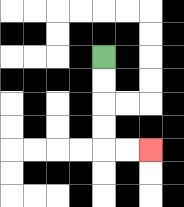{'start': '[4, 2]', 'end': '[6, 6]', 'path_directions': 'D,D,D,D,R,R', 'path_coordinates': '[[4, 2], [4, 3], [4, 4], [4, 5], [4, 6], [5, 6], [6, 6]]'}